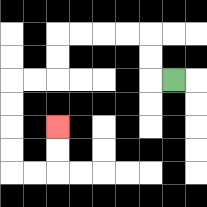{'start': '[7, 3]', 'end': '[2, 5]', 'path_directions': 'L,U,U,L,L,L,L,D,D,L,L,D,D,D,D,R,R,U,U', 'path_coordinates': '[[7, 3], [6, 3], [6, 2], [6, 1], [5, 1], [4, 1], [3, 1], [2, 1], [2, 2], [2, 3], [1, 3], [0, 3], [0, 4], [0, 5], [0, 6], [0, 7], [1, 7], [2, 7], [2, 6], [2, 5]]'}